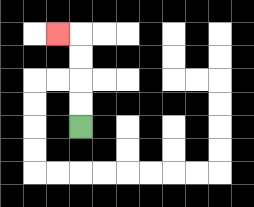{'start': '[3, 5]', 'end': '[2, 1]', 'path_directions': 'U,U,U,U,L', 'path_coordinates': '[[3, 5], [3, 4], [3, 3], [3, 2], [3, 1], [2, 1]]'}